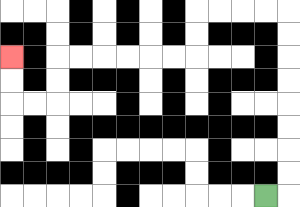{'start': '[11, 8]', 'end': '[0, 2]', 'path_directions': 'R,U,U,U,U,U,U,U,U,L,L,L,L,D,D,L,L,L,L,L,L,D,D,L,L,U,U', 'path_coordinates': '[[11, 8], [12, 8], [12, 7], [12, 6], [12, 5], [12, 4], [12, 3], [12, 2], [12, 1], [12, 0], [11, 0], [10, 0], [9, 0], [8, 0], [8, 1], [8, 2], [7, 2], [6, 2], [5, 2], [4, 2], [3, 2], [2, 2], [2, 3], [2, 4], [1, 4], [0, 4], [0, 3], [0, 2]]'}